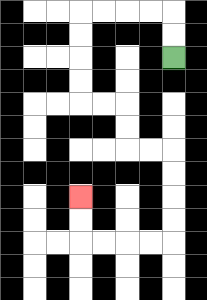{'start': '[7, 2]', 'end': '[3, 8]', 'path_directions': 'U,U,L,L,L,L,D,D,D,D,R,R,D,D,R,R,D,D,D,D,L,L,L,L,U,U', 'path_coordinates': '[[7, 2], [7, 1], [7, 0], [6, 0], [5, 0], [4, 0], [3, 0], [3, 1], [3, 2], [3, 3], [3, 4], [4, 4], [5, 4], [5, 5], [5, 6], [6, 6], [7, 6], [7, 7], [7, 8], [7, 9], [7, 10], [6, 10], [5, 10], [4, 10], [3, 10], [3, 9], [3, 8]]'}